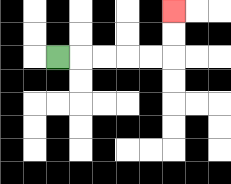{'start': '[2, 2]', 'end': '[7, 0]', 'path_directions': 'R,R,R,R,R,U,U', 'path_coordinates': '[[2, 2], [3, 2], [4, 2], [5, 2], [6, 2], [7, 2], [7, 1], [7, 0]]'}